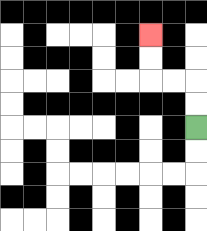{'start': '[8, 5]', 'end': '[6, 1]', 'path_directions': 'U,U,L,L,U,U', 'path_coordinates': '[[8, 5], [8, 4], [8, 3], [7, 3], [6, 3], [6, 2], [6, 1]]'}